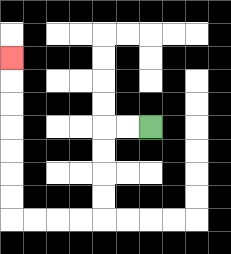{'start': '[6, 5]', 'end': '[0, 2]', 'path_directions': 'L,L,D,D,D,D,L,L,L,L,U,U,U,U,U,U,U', 'path_coordinates': '[[6, 5], [5, 5], [4, 5], [4, 6], [4, 7], [4, 8], [4, 9], [3, 9], [2, 9], [1, 9], [0, 9], [0, 8], [0, 7], [0, 6], [0, 5], [0, 4], [0, 3], [0, 2]]'}